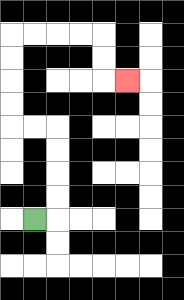{'start': '[1, 9]', 'end': '[5, 3]', 'path_directions': 'R,U,U,U,U,L,L,U,U,U,U,R,R,R,R,D,D,R', 'path_coordinates': '[[1, 9], [2, 9], [2, 8], [2, 7], [2, 6], [2, 5], [1, 5], [0, 5], [0, 4], [0, 3], [0, 2], [0, 1], [1, 1], [2, 1], [3, 1], [4, 1], [4, 2], [4, 3], [5, 3]]'}